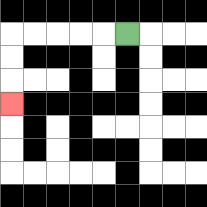{'start': '[5, 1]', 'end': '[0, 4]', 'path_directions': 'L,L,L,L,L,D,D,D', 'path_coordinates': '[[5, 1], [4, 1], [3, 1], [2, 1], [1, 1], [0, 1], [0, 2], [0, 3], [0, 4]]'}